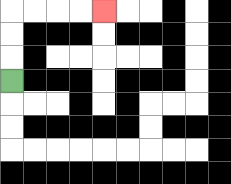{'start': '[0, 3]', 'end': '[4, 0]', 'path_directions': 'U,U,U,R,R,R,R', 'path_coordinates': '[[0, 3], [0, 2], [0, 1], [0, 0], [1, 0], [2, 0], [3, 0], [4, 0]]'}